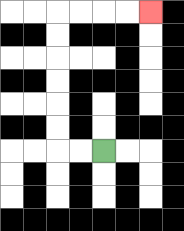{'start': '[4, 6]', 'end': '[6, 0]', 'path_directions': 'L,L,U,U,U,U,U,U,R,R,R,R', 'path_coordinates': '[[4, 6], [3, 6], [2, 6], [2, 5], [2, 4], [2, 3], [2, 2], [2, 1], [2, 0], [3, 0], [4, 0], [5, 0], [6, 0]]'}